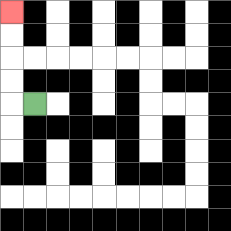{'start': '[1, 4]', 'end': '[0, 0]', 'path_directions': 'L,U,U,U,U', 'path_coordinates': '[[1, 4], [0, 4], [0, 3], [0, 2], [0, 1], [0, 0]]'}